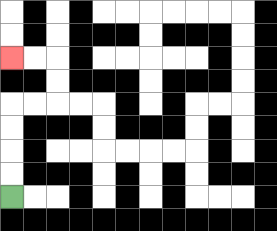{'start': '[0, 8]', 'end': '[0, 2]', 'path_directions': 'U,U,U,U,R,R,U,U,L,L', 'path_coordinates': '[[0, 8], [0, 7], [0, 6], [0, 5], [0, 4], [1, 4], [2, 4], [2, 3], [2, 2], [1, 2], [0, 2]]'}